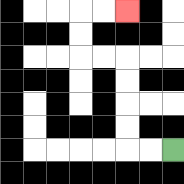{'start': '[7, 6]', 'end': '[5, 0]', 'path_directions': 'L,L,U,U,U,U,L,L,U,U,R,R', 'path_coordinates': '[[7, 6], [6, 6], [5, 6], [5, 5], [5, 4], [5, 3], [5, 2], [4, 2], [3, 2], [3, 1], [3, 0], [4, 0], [5, 0]]'}